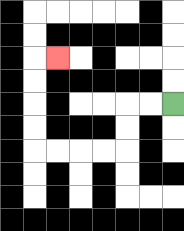{'start': '[7, 4]', 'end': '[2, 2]', 'path_directions': 'L,L,D,D,L,L,L,L,U,U,U,U,R', 'path_coordinates': '[[7, 4], [6, 4], [5, 4], [5, 5], [5, 6], [4, 6], [3, 6], [2, 6], [1, 6], [1, 5], [1, 4], [1, 3], [1, 2], [2, 2]]'}